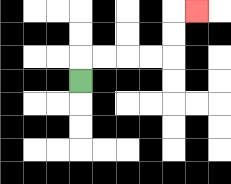{'start': '[3, 3]', 'end': '[8, 0]', 'path_directions': 'U,R,R,R,R,U,U,R', 'path_coordinates': '[[3, 3], [3, 2], [4, 2], [5, 2], [6, 2], [7, 2], [7, 1], [7, 0], [8, 0]]'}